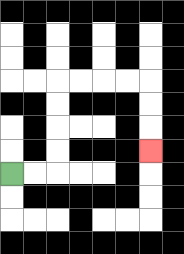{'start': '[0, 7]', 'end': '[6, 6]', 'path_directions': 'R,R,U,U,U,U,R,R,R,R,D,D,D', 'path_coordinates': '[[0, 7], [1, 7], [2, 7], [2, 6], [2, 5], [2, 4], [2, 3], [3, 3], [4, 3], [5, 3], [6, 3], [6, 4], [6, 5], [6, 6]]'}